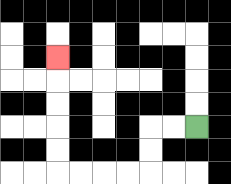{'start': '[8, 5]', 'end': '[2, 2]', 'path_directions': 'L,L,D,D,L,L,L,L,U,U,U,U,U', 'path_coordinates': '[[8, 5], [7, 5], [6, 5], [6, 6], [6, 7], [5, 7], [4, 7], [3, 7], [2, 7], [2, 6], [2, 5], [2, 4], [2, 3], [2, 2]]'}